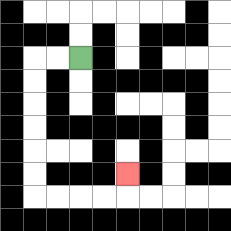{'start': '[3, 2]', 'end': '[5, 7]', 'path_directions': 'L,L,D,D,D,D,D,D,R,R,R,R,U', 'path_coordinates': '[[3, 2], [2, 2], [1, 2], [1, 3], [1, 4], [1, 5], [1, 6], [1, 7], [1, 8], [2, 8], [3, 8], [4, 8], [5, 8], [5, 7]]'}